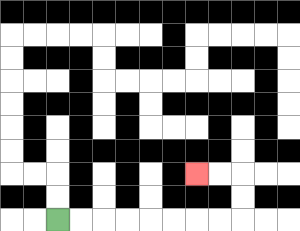{'start': '[2, 9]', 'end': '[8, 7]', 'path_directions': 'R,R,R,R,R,R,R,R,U,U,L,L', 'path_coordinates': '[[2, 9], [3, 9], [4, 9], [5, 9], [6, 9], [7, 9], [8, 9], [9, 9], [10, 9], [10, 8], [10, 7], [9, 7], [8, 7]]'}